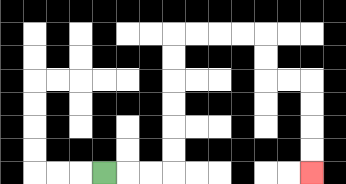{'start': '[4, 7]', 'end': '[13, 7]', 'path_directions': 'R,R,R,U,U,U,U,U,U,R,R,R,R,D,D,R,R,D,D,D,D', 'path_coordinates': '[[4, 7], [5, 7], [6, 7], [7, 7], [7, 6], [7, 5], [7, 4], [7, 3], [7, 2], [7, 1], [8, 1], [9, 1], [10, 1], [11, 1], [11, 2], [11, 3], [12, 3], [13, 3], [13, 4], [13, 5], [13, 6], [13, 7]]'}